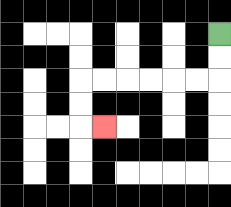{'start': '[9, 1]', 'end': '[4, 5]', 'path_directions': 'D,D,L,L,L,L,L,L,D,D,R', 'path_coordinates': '[[9, 1], [9, 2], [9, 3], [8, 3], [7, 3], [6, 3], [5, 3], [4, 3], [3, 3], [3, 4], [3, 5], [4, 5]]'}